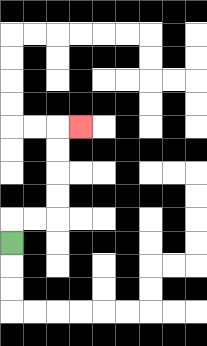{'start': '[0, 10]', 'end': '[3, 5]', 'path_directions': 'U,R,R,U,U,U,U,R', 'path_coordinates': '[[0, 10], [0, 9], [1, 9], [2, 9], [2, 8], [2, 7], [2, 6], [2, 5], [3, 5]]'}